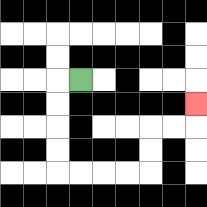{'start': '[3, 3]', 'end': '[8, 4]', 'path_directions': 'L,D,D,D,D,R,R,R,R,U,U,R,R,U', 'path_coordinates': '[[3, 3], [2, 3], [2, 4], [2, 5], [2, 6], [2, 7], [3, 7], [4, 7], [5, 7], [6, 7], [6, 6], [6, 5], [7, 5], [8, 5], [8, 4]]'}